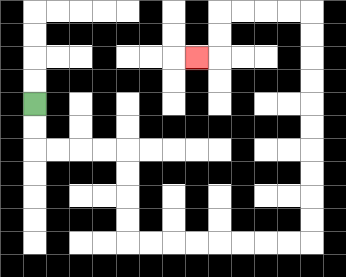{'start': '[1, 4]', 'end': '[8, 2]', 'path_directions': 'D,D,R,R,R,R,D,D,D,D,R,R,R,R,R,R,R,R,U,U,U,U,U,U,U,U,U,U,L,L,L,L,D,D,L', 'path_coordinates': '[[1, 4], [1, 5], [1, 6], [2, 6], [3, 6], [4, 6], [5, 6], [5, 7], [5, 8], [5, 9], [5, 10], [6, 10], [7, 10], [8, 10], [9, 10], [10, 10], [11, 10], [12, 10], [13, 10], [13, 9], [13, 8], [13, 7], [13, 6], [13, 5], [13, 4], [13, 3], [13, 2], [13, 1], [13, 0], [12, 0], [11, 0], [10, 0], [9, 0], [9, 1], [9, 2], [8, 2]]'}